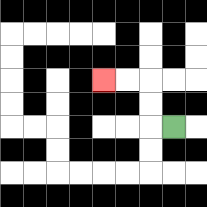{'start': '[7, 5]', 'end': '[4, 3]', 'path_directions': 'L,U,U,L,L', 'path_coordinates': '[[7, 5], [6, 5], [6, 4], [6, 3], [5, 3], [4, 3]]'}